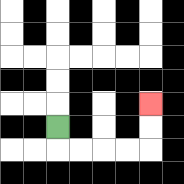{'start': '[2, 5]', 'end': '[6, 4]', 'path_directions': 'D,R,R,R,R,U,U', 'path_coordinates': '[[2, 5], [2, 6], [3, 6], [4, 6], [5, 6], [6, 6], [6, 5], [6, 4]]'}